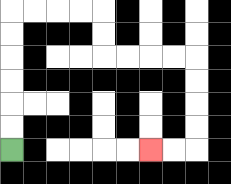{'start': '[0, 6]', 'end': '[6, 6]', 'path_directions': 'U,U,U,U,U,U,R,R,R,R,D,D,R,R,R,R,D,D,D,D,L,L', 'path_coordinates': '[[0, 6], [0, 5], [0, 4], [0, 3], [0, 2], [0, 1], [0, 0], [1, 0], [2, 0], [3, 0], [4, 0], [4, 1], [4, 2], [5, 2], [6, 2], [7, 2], [8, 2], [8, 3], [8, 4], [8, 5], [8, 6], [7, 6], [6, 6]]'}